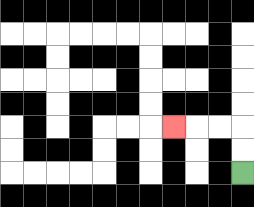{'start': '[10, 7]', 'end': '[7, 5]', 'path_directions': 'U,U,L,L,L', 'path_coordinates': '[[10, 7], [10, 6], [10, 5], [9, 5], [8, 5], [7, 5]]'}